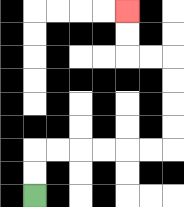{'start': '[1, 8]', 'end': '[5, 0]', 'path_directions': 'U,U,R,R,R,R,R,R,U,U,U,U,L,L,U,U', 'path_coordinates': '[[1, 8], [1, 7], [1, 6], [2, 6], [3, 6], [4, 6], [5, 6], [6, 6], [7, 6], [7, 5], [7, 4], [7, 3], [7, 2], [6, 2], [5, 2], [5, 1], [5, 0]]'}